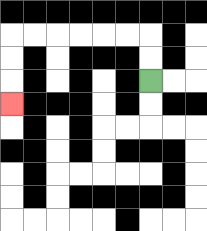{'start': '[6, 3]', 'end': '[0, 4]', 'path_directions': 'U,U,L,L,L,L,L,L,D,D,D', 'path_coordinates': '[[6, 3], [6, 2], [6, 1], [5, 1], [4, 1], [3, 1], [2, 1], [1, 1], [0, 1], [0, 2], [0, 3], [0, 4]]'}